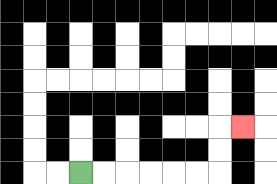{'start': '[3, 7]', 'end': '[10, 5]', 'path_directions': 'R,R,R,R,R,R,U,U,R', 'path_coordinates': '[[3, 7], [4, 7], [5, 7], [6, 7], [7, 7], [8, 7], [9, 7], [9, 6], [9, 5], [10, 5]]'}